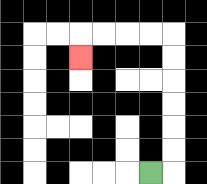{'start': '[6, 7]', 'end': '[3, 2]', 'path_directions': 'R,U,U,U,U,U,U,L,L,L,L,D', 'path_coordinates': '[[6, 7], [7, 7], [7, 6], [7, 5], [7, 4], [7, 3], [7, 2], [7, 1], [6, 1], [5, 1], [4, 1], [3, 1], [3, 2]]'}